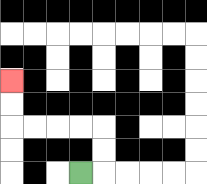{'start': '[3, 7]', 'end': '[0, 3]', 'path_directions': 'R,U,U,L,L,L,L,U,U', 'path_coordinates': '[[3, 7], [4, 7], [4, 6], [4, 5], [3, 5], [2, 5], [1, 5], [0, 5], [0, 4], [0, 3]]'}